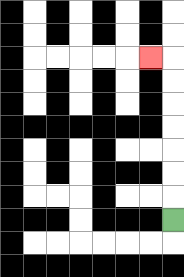{'start': '[7, 9]', 'end': '[6, 2]', 'path_directions': 'U,U,U,U,U,U,U,L', 'path_coordinates': '[[7, 9], [7, 8], [7, 7], [7, 6], [7, 5], [7, 4], [7, 3], [7, 2], [6, 2]]'}